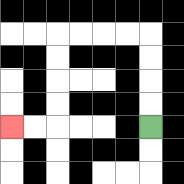{'start': '[6, 5]', 'end': '[0, 5]', 'path_directions': 'U,U,U,U,L,L,L,L,D,D,D,D,L,L', 'path_coordinates': '[[6, 5], [6, 4], [6, 3], [6, 2], [6, 1], [5, 1], [4, 1], [3, 1], [2, 1], [2, 2], [2, 3], [2, 4], [2, 5], [1, 5], [0, 5]]'}